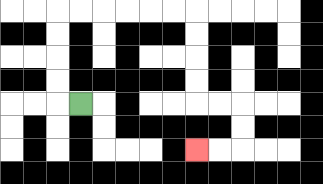{'start': '[3, 4]', 'end': '[8, 6]', 'path_directions': 'L,U,U,U,U,R,R,R,R,R,R,D,D,D,D,R,R,D,D,L,L', 'path_coordinates': '[[3, 4], [2, 4], [2, 3], [2, 2], [2, 1], [2, 0], [3, 0], [4, 0], [5, 0], [6, 0], [7, 0], [8, 0], [8, 1], [8, 2], [8, 3], [8, 4], [9, 4], [10, 4], [10, 5], [10, 6], [9, 6], [8, 6]]'}